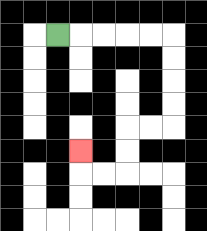{'start': '[2, 1]', 'end': '[3, 6]', 'path_directions': 'R,R,R,R,R,D,D,D,D,L,L,D,D,L,L,U', 'path_coordinates': '[[2, 1], [3, 1], [4, 1], [5, 1], [6, 1], [7, 1], [7, 2], [7, 3], [7, 4], [7, 5], [6, 5], [5, 5], [5, 6], [5, 7], [4, 7], [3, 7], [3, 6]]'}